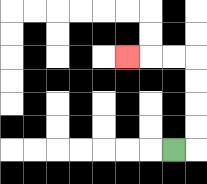{'start': '[7, 6]', 'end': '[5, 2]', 'path_directions': 'R,U,U,U,U,L,L,L', 'path_coordinates': '[[7, 6], [8, 6], [8, 5], [8, 4], [8, 3], [8, 2], [7, 2], [6, 2], [5, 2]]'}